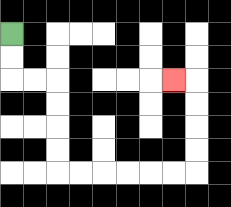{'start': '[0, 1]', 'end': '[7, 3]', 'path_directions': 'D,D,R,R,D,D,D,D,R,R,R,R,R,R,U,U,U,U,L', 'path_coordinates': '[[0, 1], [0, 2], [0, 3], [1, 3], [2, 3], [2, 4], [2, 5], [2, 6], [2, 7], [3, 7], [4, 7], [5, 7], [6, 7], [7, 7], [8, 7], [8, 6], [8, 5], [8, 4], [8, 3], [7, 3]]'}